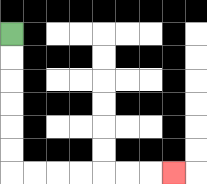{'start': '[0, 1]', 'end': '[7, 7]', 'path_directions': 'D,D,D,D,D,D,R,R,R,R,R,R,R', 'path_coordinates': '[[0, 1], [0, 2], [0, 3], [0, 4], [0, 5], [0, 6], [0, 7], [1, 7], [2, 7], [3, 7], [4, 7], [5, 7], [6, 7], [7, 7]]'}